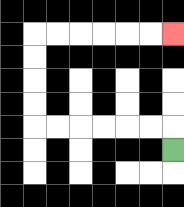{'start': '[7, 6]', 'end': '[7, 1]', 'path_directions': 'U,L,L,L,L,L,L,U,U,U,U,R,R,R,R,R,R', 'path_coordinates': '[[7, 6], [7, 5], [6, 5], [5, 5], [4, 5], [3, 5], [2, 5], [1, 5], [1, 4], [1, 3], [1, 2], [1, 1], [2, 1], [3, 1], [4, 1], [5, 1], [6, 1], [7, 1]]'}